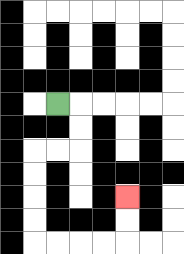{'start': '[2, 4]', 'end': '[5, 8]', 'path_directions': 'R,D,D,L,L,D,D,D,D,R,R,R,R,U,U', 'path_coordinates': '[[2, 4], [3, 4], [3, 5], [3, 6], [2, 6], [1, 6], [1, 7], [1, 8], [1, 9], [1, 10], [2, 10], [3, 10], [4, 10], [5, 10], [5, 9], [5, 8]]'}